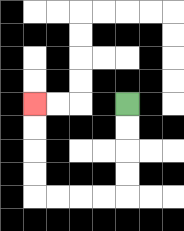{'start': '[5, 4]', 'end': '[1, 4]', 'path_directions': 'D,D,D,D,L,L,L,L,U,U,U,U', 'path_coordinates': '[[5, 4], [5, 5], [5, 6], [5, 7], [5, 8], [4, 8], [3, 8], [2, 8], [1, 8], [1, 7], [1, 6], [1, 5], [1, 4]]'}